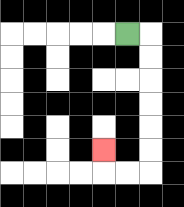{'start': '[5, 1]', 'end': '[4, 6]', 'path_directions': 'R,D,D,D,D,D,D,L,L,U', 'path_coordinates': '[[5, 1], [6, 1], [6, 2], [6, 3], [6, 4], [6, 5], [6, 6], [6, 7], [5, 7], [4, 7], [4, 6]]'}